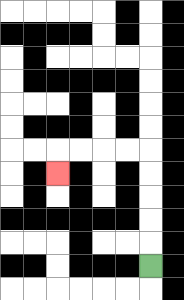{'start': '[6, 11]', 'end': '[2, 7]', 'path_directions': 'U,U,U,U,U,L,L,L,L,D', 'path_coordinates': '[[6, 11], [6, 10], [6, 9], [6, 8], [6, 7], [6, 6], [5, 6], [4, 6], [3, 6], [2, 6], [2, 7]]'}